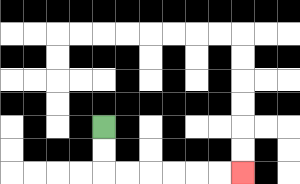{'start': '[4, 5]', 'end': '[10, 7]', 'path_directions': 'D,D,R,R,R,R,R,R', 'path_coordinates': '[[4, 5], [4, 6], [4, 7], [5, 7], [6, 7], [7, 7], [8, 7], [9, 7], [10, 7]]'}